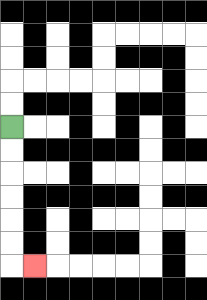{'start': '[0, 5]', 'end': '[1, 11]', 'path_directions': 'D,D,D,D,D,D,R', 'path_coordinates': '[[0, 5], [0, 6], [0, 7], [0, 8], [0, 9], [0, 10], [0, 11], [1, 11]]'}